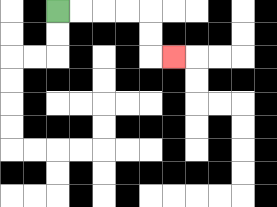{'start': '[2, 0]', 'end': '[7, 2]', 'path_directions': 'R,R,R,R,D,D,R', 'path_coordinates': '[[2, 0], [3, 0], [4, 0], [5, 0], [6, 0], [6, 1], [6, 2], [7, 2]]'}